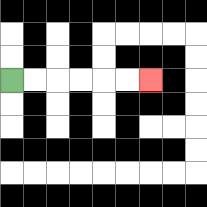{'start': '[0, 3]', 'end': '[6, 3]', 'path_directions': 'R,R,R,R,R,R', 'path_coordinates': '[[0, 3], [1, 3], [2, 3], [3, 3], [4, 3], [5, 3], [6, 3]]'}